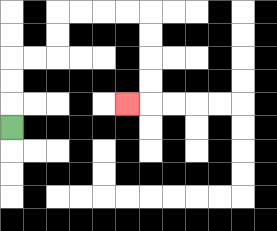{'start': '[0, 5]', 'end': '[5, 4]', 'path_directions': 'U,U,U,R,R,U,U,R,R,R,R,D,D,D,D,L', 'path_coordinates': '[[0, 5], [0, 4], [0, 3], [0, 2], [1, 2], [2, 2], [2, 1], [2, 0], [3, 0], [4, 0], [5, 0], [6, 0], [6, 1], [6, 2], [6, 3], [6, 4], [5, 4]]'}